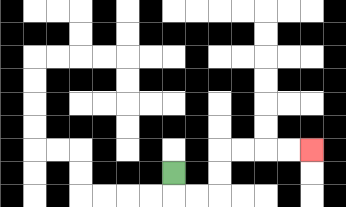{'start': '[7, 7]', 'end': '[13, 6]', 'path_directions': 'D,R,R,U,U,R,R,R,R', 'path_coordinates': '[[7, 7], [7, 8], [8, 8], [9, 8], [9, 7], [9, 6], [10, 6], [11, 6], [12, 6], [13, 6]]'}